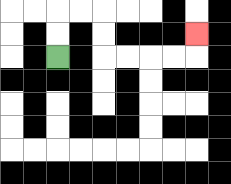{'start': '[2, 2]', 'end': '[8, 1]', 'path_directions': 'U,U,R,R,D,D,R,R,R,R,U', 'path_coordinates': '[[2, 2], [2, 1], [2, 0], [3, 0], [4, 0], [4, 1], [4, 2], [5, 2], [6, 2], [7, 2], [8, 2], [8, 1]]'}